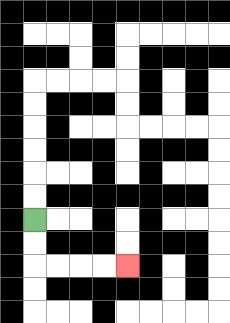{'start': '[1, 9]', 'end': '[5, 11]', 'path_directions': 'D,D,R,R,R,R', 'path_coordinates': '[[1, 9], [1, 10], [1, 11], [2, 11], [3, 11], [4, 11], [5, 11]]'}